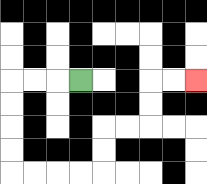{'start': '[3, 3]', 'end': '[8, 3]', 'path_directions': 'L,L,L,D,D,D,D,R,R,R,R,U,U,R,R,U,U,R,R', 'path_coordinates': '[[3, 3], [2, 3], [1, 3], [0, 3], [0, 4], [0, 5], [0, 6], [0, 7], [1, 7], [2, 7], [3, 7], [4, 7], [4, 6], [4, 5], [5, 5], [6, 5], [6, 4], [6, 3], [7, 3], [8, 3]]'}